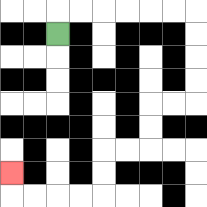{'start': '[2, 1]', 'end': '[0, 7]', 'path_directions': 'U,R,R,R,R,R,R,D,D,D,D,L,L,D,D,L,L,D,D,L,L,L,L,U', 'path_coordinates': '[[2, 1], [2, 0], [3, 0], [4, 0], [5, 0], [6, 0], [7, 0], [8, 0], [8, 1], [8, 2], [8, 3], [8, 4], [7, 4], [6, 4], [6, 5], [6, 6], [5, 6], [4, 6], [4, 7], [4, 8], [3, 8], [2, 8], [1, 8], [0, 8], [0, 7]]'}